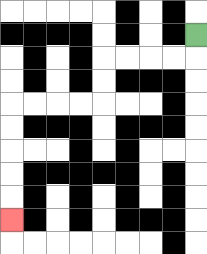{'start': '[8, 1]', 'end': '[0, 9]', 'path_directions': 'D,L,L,L,L,D,D,L,L,L,L,D,D,D,D,D', 'path_coordinates': '[[8, 1], [8, 2], [7, 2], [6, 2], [5, 2], [4, 2], [4, 3], [4, 4], [3, 4], [2, 4], [1, 4], [0, 4], [0, 5], [0, 6], [0, 7], [0, 8], [0, 9]]'}